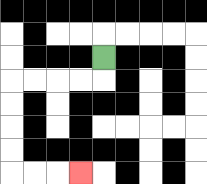{'start': '[4, 2]', 'end': '[3, 7]', 'path_directions': 'D,L,L,L,L,D,D,D,D,R,R,R', 'path_coordinates': '[[4, 2], [4, 3], [3, 3], [2, 3], [1, 3], [0, 3], [0, 4], [0, 5], [0, 6], [0, 7], [1, 7], [2, 7], [3, 7]]'}